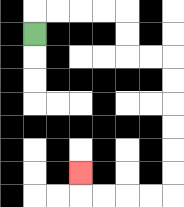{'start': '[1, 1]', 'end': '[3, 7]', 'path_directions': 'U,R,R,R,R,D,D,R,R,D,D,D,D,D,D,L,L,L,L,U', 'path_coordinates': '[[1, 1], [1, 0], [2, 0], [3, 0], [4, 0], [5, 0], [5, 1], [5, 2], [6, 2], [7, 2], [7, 3], [7, 4], [7, 5], [7, 6], [7, 7], [7, 8], [6, 8], [5, 8], [4, 8], [3, 8], [3, 7]]'}